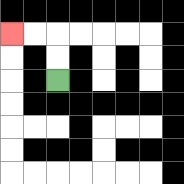{'start': '[2, 3]', 'end': '[0, 1]', 'path_directions': 'U,U,L,L', 'path_coordinates': '[[2, 3], [2, 2], [2, 1], [1, 1], [0, 1]]'}